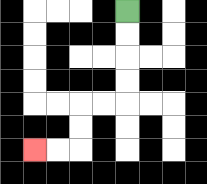{'start': '[5, 0]', 'end': '[1, 6]', 'path_directions': 'D,D,D,D,L,L,D,D,L,L', 'path_coordinates': '[[5, 0], [5, 1], [5, 2], [5, 3], [5, 4], [4, 4], [3, 4], [3, 5], [3, 6], [2, 6], [1, 6]]'}